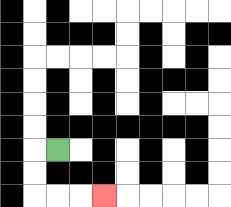{'start': '[2, 6]', 'end': '[4, 8]', 'path_directions': 'L,D,D,R,R,R', 'path_coordinates': '[[2, 6], [1, 6], [1, 7], [1, 8], [2, 8], [3, 8], [4, 8]]'}